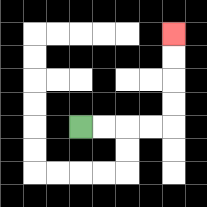{'start': '[3, 5]', 'end': '[7, 1]', 'path_directions': 'R,R,R,R,U,U,U,U', 'path_coordinates': '[[3, 5], [4, 5], [5, 5], [6, 5], [7, 5], [7, 4], [7, 3], [7, 2], [7, 1]]'}